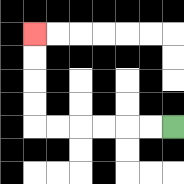{'start': '[7, 5]', 'end': '[1, 1]', 'path_directions': 'L,L,L,L,L,L,U,U,U,U', 'path_coordinates': '[[7, 5], [6, 5], [5, 5], [4, 5], [3, 5], [2, 5], [1, 5], [1, 4], [1, 3], [1, 2], [1, 1]]'}